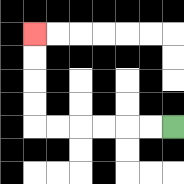{'start': '[7, 5]', 'end': '[1, 1]', 'path_directions': 'L,L,L,L,L,L,U,U,U,U', 'path_coordinates': '[[7, 5], [6, 5], [5, 5], [4, 5], [3, 5], [2, 5], [1, 5], [1, 4], [1, 3], [1, 2], [1, 1]]'}